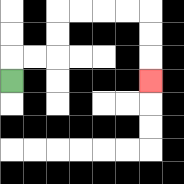{'start': '[0, 3]', 'end': '[6, 3]', 'path_directions': 'U,R,R,U,U,R,R,R,R,D,D,D', 'path_coordinates': '[[0, 3], [0, 2], [1, 2], [2, 2], [2, 1], [2, 0], [3, 0], [4, 0], [5, 0], [6, 0], [6, 1], [6, 2], [6, 3]]'}